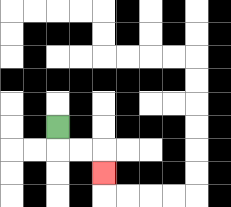{'start': '[2, 5]', 'end': '[4, 7]', 'path_directions': 'D,R,R,D', 'path_coordinates': '[[2, 5], [2, 6], [3, 6], [4, 6], [4, 7]]'}